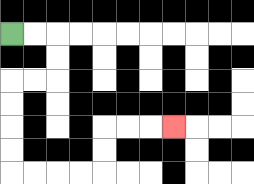{'start': '[0, 1]', 'end': '[7, 5]', 'path_directions': 'R,R,D,D,L,L,D,D,D,D,R,R,R,R,U,U,R,R,R', 'path_coordinates': '[[0, 1], [1, 1], [2, 1], [2, 2], [2, 3], [1, 3], [0, 3], [0, 4], [0, 5], [0, 6], [0, 7], [1, 7], [2, 7], [3, 7], [4, 7], [4, 6], [4, 5], [5, 5], [6, 5], [7, 5]]'}